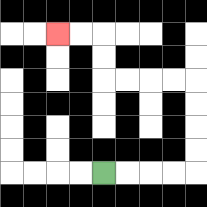{'start': '[4, 7]', 'end': '[2, 1]', 'path_directions': 'R,R,R,R,U,U,U,U,L,L,L,L,U,U,L,L', 'path_coordinates': '[[4, 7], [5, 7], [6, 7], [7, 7], [8, 7], [8, 6], [8, 5], [8, 4], [8, 3], [7, 3], [6, 3], [5, 3], [4, 3], [4, 2], [4, 1], [3, 1], [2, 1]]'}